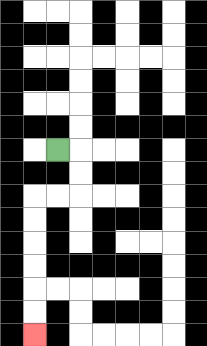{'start': '[2, 6]', 'end': '[1, 14]', 'path_directions': 'R,D,D,L,L,D,D,D,D,D,D', 'path_coordinates': '[[2, 6], [3, 6], [3, 7], [3, 8], [2, 8], [1, 8], [1, 9], [1, 10], [1, 11], [1, 12], [1, 13], [1, 14]]'}